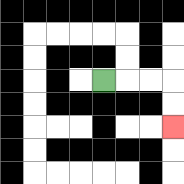{'start': '[4, 3]', 'end': '[7, 5]', 'path_directions': 'R,R,R,D,D', 'path_coordinates': '[[4, 3], [5, 3], [6, 3], [7, 3], [7, 4], [7, 5]]'}